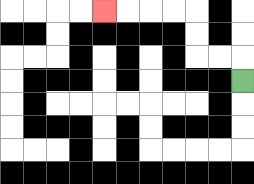{'start': '[10, 3]', 'end': '[4, 0]', 'path_directions': 'U,L,L,U,U,L,L,L,L', 'path_coordinates': '[[10, 3], [10, 2], [9, 2], [8, 2], [8, 1], [8, 0], [7, 0], [6, 0], [5, 0], [4, 0]]'}